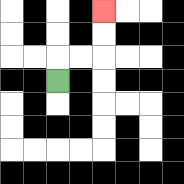{'start': '[2, 3]', 'end': '[4, 0]', 'path_directions': 'U,R,R,U,U', 'path_coordinates': '[[2, 3], [2, 2], [3, 2], [4, 2], [4, 1], [4, 0]]'}